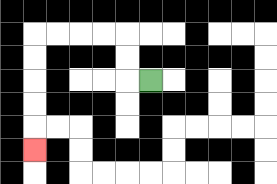{'start': '[6, 3]', 'end': '[1, 6]', 'path_directions': 'L,U,U,L,L,L,L,D,D,D,D,D', 'path_coordinates': '[[6, 3], [5, 3], [5, 2], [5, 1], [4, 1], [3, 1], [2, 1], [1, 1], [1, 2], [1, 3], [1, 4], [1, 5], [1, 6]]'}